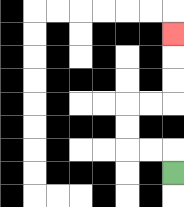{'start': '[7, 7]', 'end': '[7, 1]', 'path_directions': 'U,L,L,U,U,R,R,U,U,U', 'path_coordinates': '[[7, 7], [7, 6], [6, 6], [5, 6], [5, 5], [5, 4], [6, 4], [7, 4], [7, 3], [7, 2], [7, 1]]'}